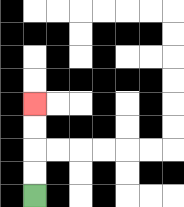{'start': '[1, 8]', 'end': '[1, 4]', 'path_directions': 'U,U,U,U', 'path_coordinates': '[[1, 8], [1, 7], [1, 6], [1, 5], [1, 4]]'}